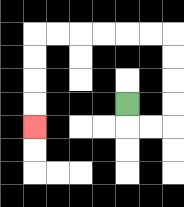{'start': '[5, 4]', 'end': '[1, 5]', 'path_directions': 'D,R,R,U,U,U,U,L,L,L,L,L,L,D,D,D,D', 'path_coordinates': '[[5, 4], [5, 5], [6, 5], [7, 5], [7, 4], [7, 3], [7, 2], [7, 1], [6, 1], [5, 1], [4, 1], [3, 1], [2, 1], [1, 1], [1, 2], [1, 3], [1, 4], [1, 5]]'}